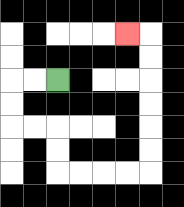{'start': '[2, 3]', 'end': '[5, 1]', 'path_directions': 'L,L,D,D,R,R,D,D,R,R,R,R,U,U,U,U,U,U,L', 'path_coordinates': '[[2, 3], [1, 3], [0, 3], [0, 4], [0, 5], [1, 5], [2, 5], [2, 6], [2, 7], [3, 7], [4, 7], [5, 7], [6, 7], [6, 6], [6, 5], [6, 4], [6, 3], [6, 2], [6, 1], [5, 1]]'}